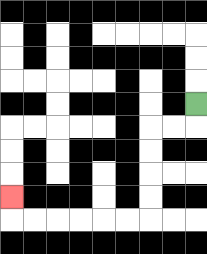{'start': '[8, 4]', 'end': '[0, 8]', 'path_directions': 'D,L,L,D,D,D,D,L,L,L,L,L,L,U', 'path_coordinates': '[[8, 4], [8, 5], [7, 5], [6, 5], [6, 6], [6, 7], [6, 8], [6, 9], [5, 9], [4, 9], [3, 9], [2, 9], [1, 9], [0, 9], [0, 8]]'}